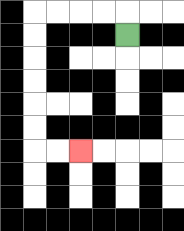{'start': '[5, 1]', 'end': '[3, 6]', 'path_directions': 'U,L,L,L,L,D,D,D,D,D,D,R,R', 'path_coordinates': '[[5, 1], [5, 0], [4, 0], [3, 0], [2, 0], [1, 0], [1, 1], [1, 2], [1, 3], [1, 4], [1, 5], [1, 6], [2, 6], [3, 6]]'}